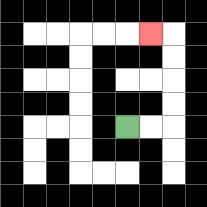{'start': '[5, 5]', 'end': '[6, 1]', 'path_directions': 'R,R,U,U,U,U,L', 'path_coordinates': '[[5, 5], [6, 5], [7, 5], [7, 4], [7, 3], [7, 2], [7, 1], [6, 1]]'}